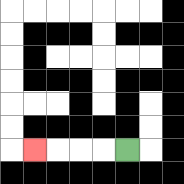{'start': '[5, 6]', 'end': '[1, 6]', 'path_directions': 'L,L,L,L', 'path_coordinates': '[[5, 6], [4, 6], [3, 6], [2, 6], [1, 6]]'}